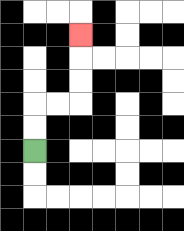{'start': '[1, 6]', 'end': '[3, 1]', 'path_directions': 'U,U,R,R,U,U,U', 'path_coordinates': '[[1, 6], [1, 5], [1, 4], [2, 4], [3, 4], [3, 3], [3, 2], [3, 1]]'}